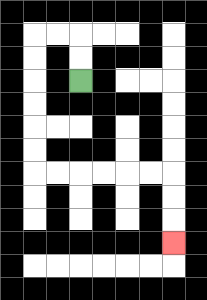{'start': '[3, 3]', 'end': '[7, 10]', 'path_directions': 'U,U,L,L,D,D,D,D,D,D,R,R,R,R,R,R,D,D,D', 'path_coordinates': '[[3, 3], [3, 2], [3, 1], [2, 1], [1, 1], [1, 2], [1, 3], [1, 4], [1, 5], [1, 6], [1, 7], [2, 7], [3, 7], [4, 7], [5, 7], [6, 7], [7, 7], [7, 8], [7, 9], [7, 10]]'}